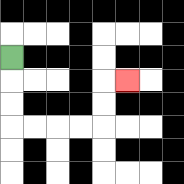{'start': '[0, 2]', 'end': '[5, 3]', 'path_directions': 'D,D,D,R,R,R,R,U,U,R', 'path_coordinates': '[[0, 2], [0, 3], [0, 4], [0, 5], [1, 5], [2, 5], [3, 5], [4, 5], [4, 4], [4, 3], [5, 3]]'}